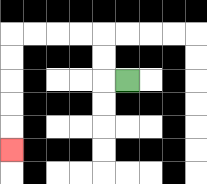{'start': '[5, 3]', 'end': '[0, 6]', 'path_directions': 'L,U,U,L,L,L,L,D,D,D,D,D', 'path_coordinates': '[[5, 3], [4, 3], [4, 2], [4, 1], [3, 1], [2, 1], [1, 1], [0, 1], [0, 2], [0, 3], [0, 4], [0, 5], [0, 6]]'}